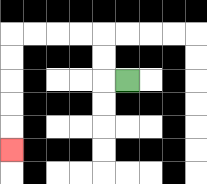{'start': '[5, 3]', 'end': '[0, 6]', 'path_directions': 'L,U,U,L,L,L,L,D,D,D,D,D', 'path_coordinates': '[[5, 3], [4, 3], [4, 2], [4, 1], [3, 1], [2, 1], [1, 1], [0, 1], [0, 2], [0, 3], [0, 4], [0, 5], [0, 6]]'}